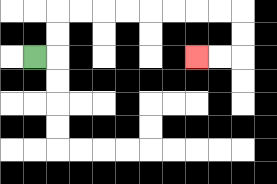{'start': '[1, 2]', 'end': '[8, 2]', 'path_directions': 'R,U,U,R,R,R,R,R,R,R,R,D,D,L,L', 'path_coordinates': '[[1, 2], [2, 2], [2, 1], [2, 0], [3, 0], [4, 0], [5, 0], [6, 0], [7, 0], [8, 0], [9, 0], [10, 0], [10, 1], [10, 2], [9, 2], [8, 2]]'}